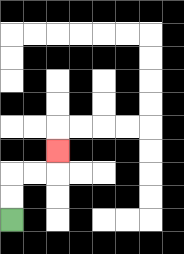{'start': '[0, 9]', 'end': '[2, 6]', 'path_directions': 'U,U,R,R,U', 'path_coordinates': '[[0, 9], [0, 8], [0, 7], [1, 7], [2, 7], [2, 6]]'}